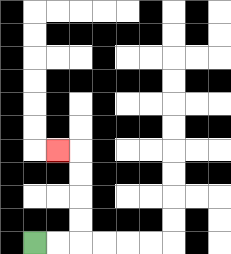{'start': '[1, 10]', 'end': '[2, 6]', 'path_directions': 'R,R,U,U,U,U,L', 'path_coordinates': '[[1, 10], [2, 10], [3, 10], [3, 9], [3, 8], [3, 7], [3, 6], [2, 6]]'}